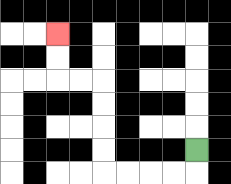{'start': '[8, 6]', 'end': '[2, 1]', 'path_directions': 'D,L,L,L,L,U,U,U,U,L,L,U,U', 'path_coordinates': '[[8, 6], [8, 7], [7, 7], [6, 7], [5, 7], [4, 7], [4, 6], [4, 5], [4, 4], [4, 3], [3, 3], [2, 3], [2, 2], [2, 1]]'}